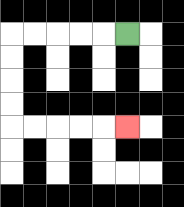{'start': '[5, 1]', 'end': '[5, 5]', 'path_directions': 'L,L,L,L,L,D,D,D,D,R,R,R,R,R', 'path_coordinates': '[[5, 1], [4, 1], [3, 1], [2, 1], [1, 1], [0, 1], [0, 2], [0, 3], [0, 4], [0, 5], [1, 5], [2, 5], [3, 5], [4, 5], [5, 5]]'}